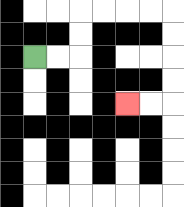{'start': '[1, 2]', 'end': '[5, 4]', 'path_directions': 'R,R,U,U,R,R,R,R,D,D,D,D,L,L', 'path_coordinates': '[[1, 2], [2, 2], [3, 2], [3, 1], [3, 0], [4, 0], [5, 0], [6, 0], [7, 0], [7, 1], [7, 2], [7, 3], [7, 4], [6, 4], [5, 4]]'}